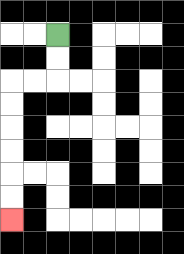{'start': '[2, 1]', 'end': '[0, 9]', 'path_directions': 'D,D,L,L,D,D,D,D,D,D', 'path_coordinates': '[[2, 1], [2, 2], [2, 3], [1, 3], [0, 3], [0, 4], [0, 5], [0, 6], [0, 7], [0, 8], [0, 9]]'}